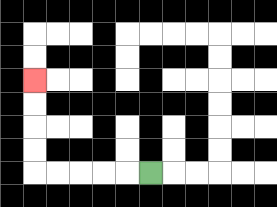{'start': '[6, 7]', 'end': '[1, 3]', 'path_directions': 'L,L,L,L,L,U,U,U,U', 'path_coordinates': '[[6, 7], [5, 7], [4, 7], [3, 7], [2, 7], [1, 7], [1, 6], [1, 5], [1, 4], [1, 3]]'}